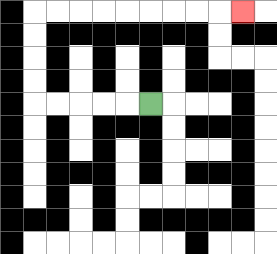{'start': '[6, 4]', 'end': '[10, 0]', 'path_directions': 'L,L,L,L,L,U,U,U,U,R,R,R,R,R,R,R,R,R', 'path_coordinates': '[[6, 4], [5, 4], [4, 4], [3, 4], [2, 4], [1, 4], [1, 3], [1, 2], [1, 1], [1, 0], [2, 0], [3, 0], [4, 0], [5, 0], [6, 0], [7, 0], [8, 0], [9, 0], [10, 0]]'}